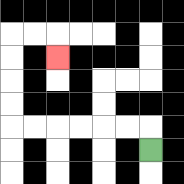{'start': '[6, 6]', 'end': '[2, 2]', 'path_directions': 'U,L,L,L,L,L,L,U,U,U,U,R,R,D', 'path_coordinates': '[[6, 6], [6, 5], [5, 5], [4, 5], [3, 5], [2, 5], [1, 5], [0, 5], [0, 4], [0, 3], [0, 2], [0, 1], [1, 1], [2, 1], [2, 2]]'}